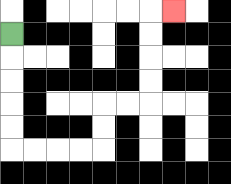{'start': '[0, 1]', 'end': '[7, 0]', 'path_directions': 'D,D,D,D,D,R,R,R,R,U,U,R,R,U,U,U,U,R', 'path_coordinates': '[[0, 1], [0, 2], [0, 3], [0, 4], [0, 5], [0, 6], [1, 6], [2, 6], [3, 6], [4, 6], [4, 5], [4, 4], [5, 4], [6, 4], [6, 3], [6, 2], [6, 1], [6, 0], [7, 0]]'}